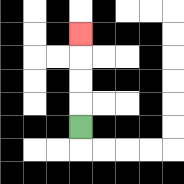{'start': '[3, 5]', 'end': '[3, 1]', 'path_directions': 'U,U,U,U', 'path_coordinates': '[[3, 5], [3, 4], [3, 3], [3, 2], [3, 1]]'}